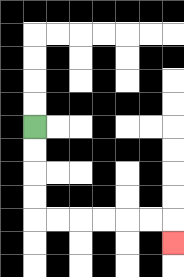{'start': '[1, 5]', 'end': '[7, 10]', 'path_directions': 'D,D,D,D,R,R,R,R,R,R,D', 'path_coordinates': '[[1, 5], [1, 6], [1, 7], [1, 8], [1, 9], [2, 9], [3, 9], [4, 9], [5, 9], [6, 9], [7, 9], [7, 10]]'}